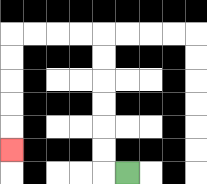{'start': '[5, 7]', 'end': '[0, 6]', 'path_directions': 'L,U,U,U,U,U,U,L,L,L,L,D,D,D,D,D', 'path_coordinates': '[[5, 7], [4, 7], [4, 6], [4, 5], [4, 4], [4, 3], [4, 2], [4, 1], [3, 1], [2, 1], [1, 1], [0, 1], [0, 2], [0, 3], [0, 4], [0, 5], [0, 6]]'}